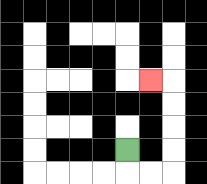{'start': '[5, 6]', 'end': '[6, 3]', 'path_directions': 'D,R,R,U,U,U,U,L', 'path_coordinates': '[[5, 6], [5, 7], [6, 7], [7, 7], [7, 6], [7, 5], [7, 4], [7, 3], [6, 3]]'}